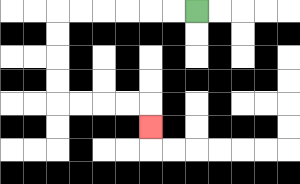{'start': '[8, 0]', 'end': '[6, 5]', 'path_directions': 'L,L,L,L,L,L,D,D,D,D,R,R,R,R,D', 'path_coordinates': '[[8, 0], [7, 0], [6, 0], [5, 0], [4, 0], [3, 0], [2, 0], [2, 1], [2, 2], [2, 3], [2, 4], [3, 4], [4, 4], [5, 4], [6, 4], [6, 5]]'}